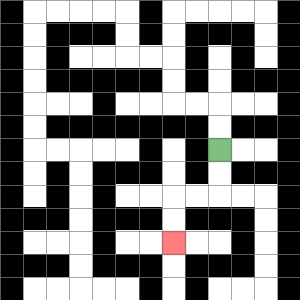{'start': '[9, 6]', 'end': '[7, 10]', 'path_directions': 'D,D,L,L,D,D', 'path_coordinates': '[[9, 6], [9, 7], [9, 8], [8, 8], [7, 8], [7, 9], [7, 10]]'}